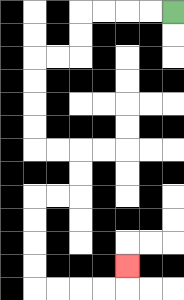{'start': '[7, 0]', 'end': '[5, 11]', 'path_directions': 'L,L,L,L,D,D,L,L,D,D,D,D,R,R,D,D,L,L,D,D,D,D,R,R,R,R,U', 'path_coordinates': '[[7, 0], [6, 0], [5, 0], [4, 0], [3, 0], [3, 1], [3, 2], [2, 2], [1, 2], [1, 3], [1, 4], [1, 5], [1, 6], [2, 6], [3, 6], [3, 7], [3, 8], [2, 8], [1, 8], [1, 9], [1, 10], [1, 11], [1, 12], [2, 12], [3, 12], [4, 12], [5, 12], [5, 11]]'}